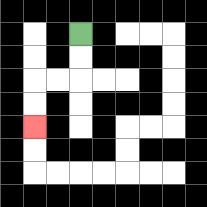{'start': '[3, 1]', 'end': '[1, 5]', 'path_directions': 'D,D,L,L,D,D', 'path_coordinates': '[[3, 1], [3, 2], [3, 3], [2, 3], [1, 3], [1, 4], [1, 5]]'}